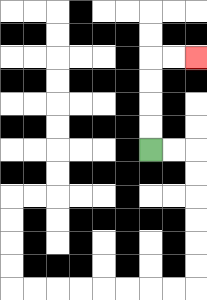{'start': '[6, 6]', 'end': '[8, 2]', 'path_directions': 'U,U,U,U,R,R', 'path_coordinates': '[[6, 6], [6, 5], [6, 4], [6, 3], [6, 2], [7, 2], [8, 2]]'}